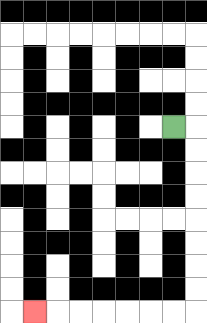{'start': '[7, 5]', 'end': '[1, 13]', 'path_directions': 'R,D,D,D,D,D,D,D,D,L,L,L,L,L,L,L', 'path_coordinates': '[[7, 5], [8, 5], [8, 6], [8, 7], [8, 8], [8, 9], [8, 10], [8, 11], [8, 12], [8, 13], [7, 13], [6, 13], [5, 13], [4, 13], [3, 13], [2, 13], [1, 13]]'}